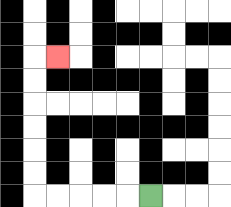{'start': '[6, 8]', 'end': '[2, 2]', 'path_directions': 'L,L,L,L,L,U,U,U,U,U,U,R', 'path_coordinates': '[[6, 8], [5, 8], [4, 8], [3, 8], [2, 8], [1, 8], [1, 7], [1, 6], [1, 5], [1, 4], [1, 3], [1, 2], [2, 2]]'}